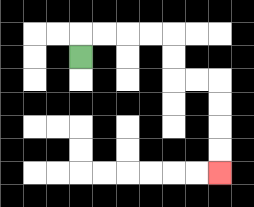{'start': '[3, 2]', 'end': '[9, 7]', 'path_directions': 'U,R,R,R,R,D,D,R,R,D,D,D,D', 'path_coordinates': '[[3, 2], [3, 1], [4, 1], [5, 1], [6, 1], [7, 1], [7, 2], [7, 3], [8, 3], [9, 3], [9, 4], [9, 5], [9, 6], [9, 7]]'}